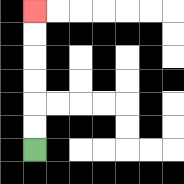{'start': '[1, 6]', 'end': '[1, 0]', 'path_directions': 'U,U,U,U,U,U', 'path_coordinates': '[[1, 6], [1, 5], [1, 4], [1, 3], [1, 2], [1, 1], [1, 0]]'}